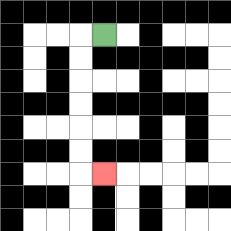{'start': '[4, 1]', 'end': '[4, 7]', 'path_directions': 'L,D,D,D,D,D,D,R', 'path_coordinates': '[[4, 1], [3, 1], [3, 2], [3, 3], [3, 4], [3, 5], [3, 6], [3, 7], [4, 7]]'}